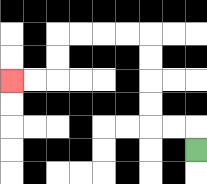{'start': '[8, 6]', 'end': '[0, 3]', 'path_directions': 'U,L,L,U,U,U,U,L,L,L,L,D,D,L,L', 'path_coordinates': '[[8, 6], [8, 5], [7, 5], [6, 5], [6, 4], [6, 3], [6, 2], [6, 1], [5, 1], [4, 1], [3, 1], [2, 1], [2, 2], [2, 3], [1, 3], [0, 3]]'}